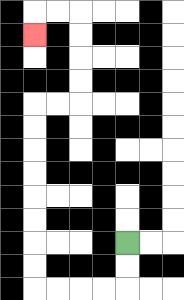{'start': '[5, 10]', 'end': '[1, 1]', 'path_directions': 'D,D,L,L,L,L,U,U,U,U,U,U,U,U,R,R,U,U,U,U,L,L,D', 'path_coordinates': '[[5, 10], [5, 11], [5, 12], [4, 12], [3, 12], [2, 12], [1, 12], [1, 11], [1, 10], [1, 9], [1, 8], [1, 7], [1, 6], [1, 5], [1, 4], [2, 4], [3, 4], [3, 3], [3, 2], [3, 1], [3, 0], [2, 0], [1, 0], [1, 1]]'}